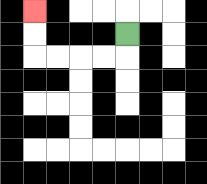{'start': '[5, 1]', 'end': '[1, 0]', 'path_directions': 'D,L,L,L,L,U,U', 'path_coordinates': '[[5, 1], [5, 2], [4, 2], [3, 2], [2, 2], [1, 2], [1, 1], [1, 0]]'}